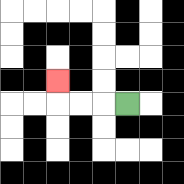{'start': '[5, 4]', 'end': '[2, 3]', 'path_directions': 'L,L,L,U', 'path_coordinates': '[[5, 4], [4, 4], [3, 4], [2, 4], [2, 3]]'}